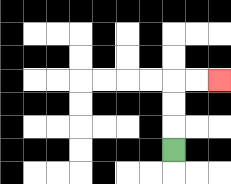{'start': '[7, 6]', 'end': '[9, 3]', 'path_directions': 'U,U,U,R,R', 'path_coordinates': '[[7, 6], [7, 5], [7, 4], [7, 3], [8, 3], [9, 3]]'}